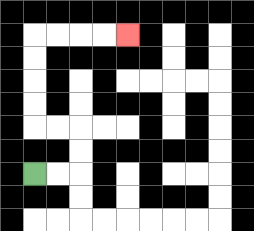{'start': '[1, 7]', 'end': '[5, 1]', 'path_directions': 'R,R,U,U,L,L,U,U,U,U,R,R,R,R', 'path_coordinates': '[[1, 7], [2, 7], [3, 7], [3, 6], [3, 5], [2, 5], [1, 5], [1, 4], [1, 3], [1, 2], [1, 1], [2, 1], [3, 1], [4, 1], [5, 1]]'}